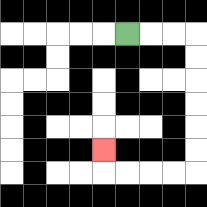{'start': '[5, 1]', 'end': '[4, 6]', 'path_directions': 'R,R,R,D,D,D,D,D,D,L,L,L,L,U', 'path_coordinates': '[[5, 1], [6, 1], [7, 1], [8, 1], [8, 2], [8, 3], [8, 4], [8, 5], [8, 6], [8, 7], [7, 7], [6, 7], [5, 7], [4, 7], [4, 6]]'}